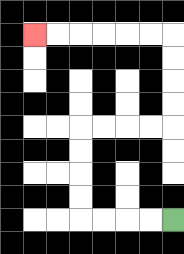{'start': '[7, 9]', 'end': '[1, 1]', 'path_directions': 'L,L,L,L,U,U,U,U,R,R,R,R,U,U,U,U,L,L,L,L,L,L', 'path_coordinates': '[[7, 9], [6, 9], [5, 9], [4, 9], [3, 9], [3, 8], [3, 7], [3, 6], [3, 5], [4, 5], [5, 5], [6, 5], [7, 5], [7, 4], [7, 3], [7, 2], [7, 1], [6, 1], [5, 1], [4, 1], [3, 1], [2, 1], [1, 1]]'}